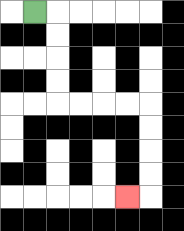{'start': '[1, 0]', 'end': '[5, 8]', 'path_directions': 'R,D,D,D,D,R,R,R,R,D,D,D,D,L', 'path_coordinates': '[[1, 0], [2, 0], [2, 1], [2, 2], [2, 3], [2, 4], [3, 4], [4, 4], [5, 4], [6, 4], [6, 5], [6, 6], [6, 7], [6, 8], [5, 8]]'}